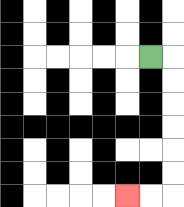{'start': '[6, 2]', 'end': '[5, 8]', 'path_directions': 'R,D,D,D,D,D,D,L,L', 'path_coordinates': '[[6, 2], [7, 2], [7, 3], [7, 4], [7, 5], [7, 6], [7, 7], [7, 8], [6, 8], [5, 8]]'}